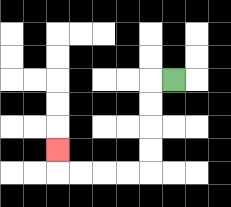{'start': '[7, 3]', 'end': '[2, 6]', 'path_directions': 'L,D,D,D,D,L,L,L,L,U', 'path_coordinates': '[[7, 3], [6, 3], [6, 4], [6, 5], [6, 6], [6, 7], [5, 7], [4, 7], [3, 7], [2, 7], [2, 6]]'}